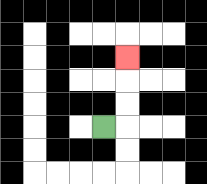{'start': '[4, 5]', 'end': '[5, 2]', 'path_directions': 'R,U,U,U', 'path_coordinates': '[[4, 5], [5, 5], [5, 4], [5, 3], [5, 2]]'}